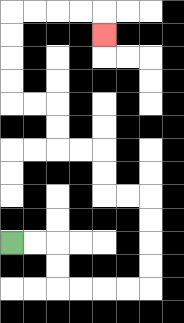{'start': '[0, 10]', 'end': '[4, 1]', 'path_directions': 'R,R,D,D,R,R,R,R,U,U,U,U,L,L,U,U,L,L,U,U,L,L,U,U,U,U,R,R,R,R,D', 'path_coordinates': '[[0, 10], [1, 10], [2, 10], [2, 11], [2, 12], [3, 12], [4, 12], [5, 12], [6, 12], [6, 11], [6, 10], [6, 9], [6, 8], [5, 8], [4, 8], [4, 7], [4, 6], [3, 6], [2, 6], [2, 5], [2, 4], [1, 4], [0, 4], [0, 3], [0, 2], [0, 1], [0, 0], [1, 0], [2, 0], [3, 0], [4, 0], [4, 1]]'}